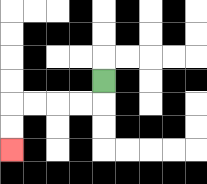{'start': '[4, 3]', 'end': '[0, 6]', 'path_directions': 'D,L,L,L,L,D,D', 'path_coordinates': '[[4, 3], [4, 4], [3, 4], [2, 4], [1, 4], [0, 4], [0, 5], [0, 6]]'}